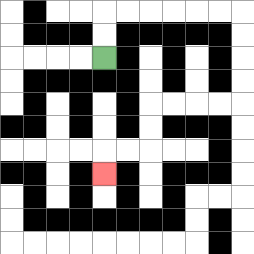{'start': '[4, 2]', 'end': '[4, 7]', 'path_directions': 'U,U,R,R,R,R,R,R,D,D,D,D,L,L,L,L,D,D,L,L,D', 'path_coordinates': '[[4, 2], [4, 1], [4, 0], [5, 0], [6, 0], [7, 0], [8, 0], [9, 0], [10, 0], [10, 1], [10, 2], [10, 3], [10, 4], [9, 4], [8, 4], [7, 4], [6, 4], [6, 5], [6, 6], [5, 6], [4, 6], [4, 7]]'}